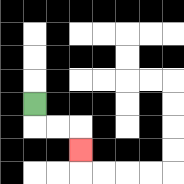{'start': '[1, 4]', 'end': '[3, 6]', 'path_directions': 'D,R,R,D', 'path_coordinates': '[[1, 4], [1, 5], [2, 5], [3, 5], [3, 6]]'}